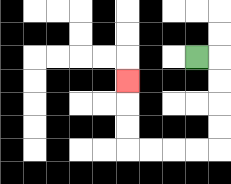{'start': '[8, 2]', 'end': '[5, 3]', 'path_directions': 'R,D,D,D,D,L,L,L,L,U,U,U', 'path_coordinates': '[[8, 2], [9, 2], [9, 3], [9, 4], [9, 5], [9, 6], [8, 6], [7, 6], [6, 6], [5, 6], [5, 5], [5, 4], [5, 3]]'}